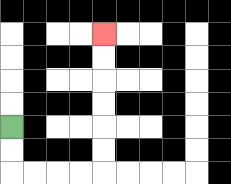{'start': '[0, 5]', 'end': '[4, 1]', 'path_directions': 'D,D,R,R,R,R,U,U,U,U,U,U', 'path_coordinates': '[[0, 5], [0, 6], [0, 7], [1, 7], [2, 7], [3, 7], [4, 7], [4, 6], [4, 5], [4, 4], [4, 3], [4, 2], [4, 1]]'}